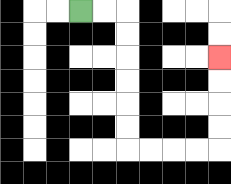{'start': '[3, 0]', 'end': '[9, 2]', 'path_directions': 'R,R,D,D,D,D,D,D,R,R,R,R,U,U,U,U', 'path_coordinates': '[[3, 0], [4, 0], [5, 0], [5, 1], [5, 2], [5, 3], [5, 4], [5, 5], [5, 6], [6, 6], [7, 6], [8, 6], [9, 6], [9, 5], [9, 4], [9, 3], [9, 2]]'}